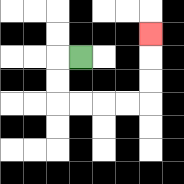{'start': '[3, 2]', 'end': '[6, 1]', 'path_directions': 'L,D,D,R,R,R,R,U,U,U', 'path_coordinates': '[[3, 2], [2, 2], [2, 3], [2, 4], [3, 4], [4, 4], [5, 4], [6, 4], [6, 3], [6, 2], [6, 1]]'}